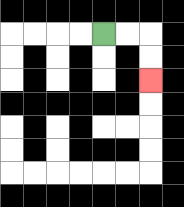{'start': '[4, 1]', 'end': '[6, 3]', 'path_directions': 'R,R,D,D', 'path_coordinates': '[[4, 1], [5, 1], [6, 1], [6, 2], [6, 3]]'}